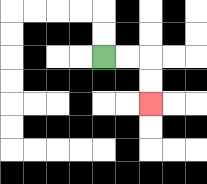{'start': '[4, 2]', 'end': '[6, 4]', 'path_directions': 'R,R,D,D', 'path_coordinates': '[[4, 2], [5, 2], [6, 2], [6, 3], [6, 4]]'}